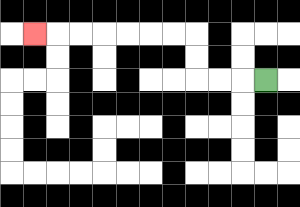{'start': '[11, 3]', 'end': '[1, 1]', 'path_directions': 'L,L,L,U,U,L,L,L,L,L,L,L', 'path_coordinates': '[[11, 3], [10, 3], [9, 3], [8, 3], [8, 2], [8, 1], [7, 1], [6, 1], [5, 1], [4, 1], [3, 1], [2, 1], [1, 1]]'}